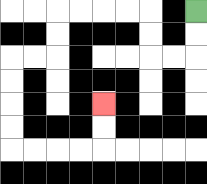{'start': '[8, 0]', 'end': '[4, 4]', 'path_directions': 'D,D,L,L,U,U,L,L,L,L,D,D,L,L,D,D,D,D,R,R,R,R,U,U', 'path_coordinates': '[[8, 0], [8, 1], [8, 2], [7, 2], [6, 2], [6, 1], [6, 0], [5, 0], [4, 0], [3, 0], [2, 0], [2, 1], [2, 2], [1, 2], [0, 2], [0, 3], [0, 4], [0, 5], [0, 6], [1, 6], [2, 6], [3, 6], [4, 6], [4, 5], [4, 4]]'}